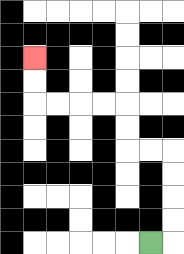{'start': '[6, 10]', 'end': '[1, 2]', 'path_directions': 'R,U,U,U,U,L,L,U,U,L,L,L,L,U,U', 'path_coordinates': '[[6, 10], [7, 10], [7, 9], [7, 8], [7, 7], [7, 6], [6, 6], [5, 6], [5, 5], [5, 4], [4, 4], [3, 4], [2, 4], [1, 4], [1, 3], [1, 2]]'}